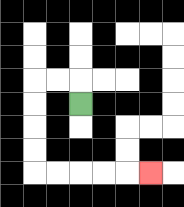{'start': '[3, 4]', 'end': '[6, 7]', 'path_directions': 'U,L,L,D,D,D,D,R,R,R,R,R', 'path_coordinates': '[[3, 4], [3, 3], [2, 3], [1, 3], [1, 4], [1, 5], [1, 6], [1, 7], [2, 7], [3, 7], [4, 7], [5, 7], [6, 7]]'}